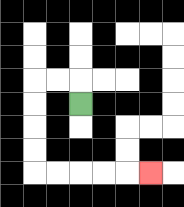{'start': '[3, 4]', 'end': '[6, 7]', 'path_directions': 'U,L,L,D,D,D,D,R,R,R,R,R', 'path_coordinates': '[[3, 4], [3, 3], [2, 3], [1, 3], [1, 4], [1, 5], [1, 6], [1, 7], [2, 7], [3, 7], [4, 7], [5, 7], [6, 7]]'}